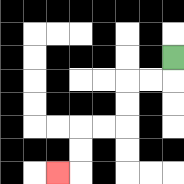{'start': '[7, 2]', 'end': '[2, 7]', 'path_directions': 'D,L,L,D,D,L,L,D,D,L', 'path_coordinates': '[[7, 2], [7, 3], [6, 3], [5, 3], [5, 4], [5, 5], [4, 5], [3, 5], [3, 6], [3, 7], [2, 7]]'}